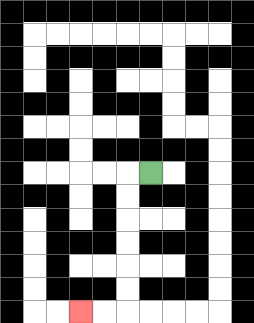{'start': '[6, 7]', 'end': '[3, 13]', 'path_directions': 'L,D,D,D,D,D,D,L,L', 'path_coordinates': '[[6, 7], [5, 7], [5, 8], [5, 9], [5, 10], [5, 11], [5, 12], [5, 13], [4, 13], [3, 13]]'}